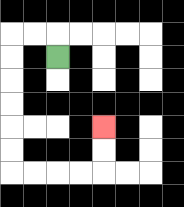{'start': '[2, 2]', 'end': '[4, 5]', 'path_directions': 'U,L,L,D,D,D,D,D,D,R,R,R,R,U,U', 'path_coordinates': '[[2, 2], [2, 1], [1, 1], [0, 1], [0, 2], [0, 3], [0, 4], [0, 5], [0, 6], [0, 7], [1, 7], [2, 7], [3, 7], [4, 7], [4, 6], [4, 5]]'}